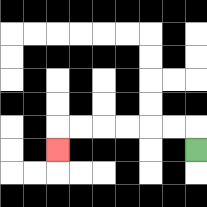{'start': '[8, 6]', 'end': '[2, 6]', 'path_directions': 'U,L,L,L,L,L,L,D', 'path_coordinates': '[[8, 6], [8, 5], [7, 5], [6, 5], [5, 5], [4, 5], [3, 5], [2, 5], [2, 6]]'}